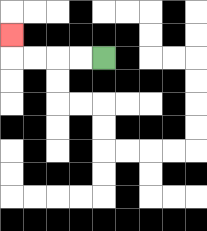{'start': '[4, 2]', 'end': '[0, 1]', 'path_directions': 'L,L,L,L,U', 'path_coordinates': '[[4, 2], [3, 2], [2, 2], [1, 2], [0, 2], [0, 1]]'}